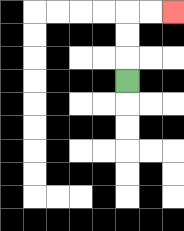{'start': '[5, 3]', 'end': '[7, 0]', 'path_directions': 'U,U,U,R,R', 'path_coordinates': '[[5, 3], [5, 2], [5, 1], [5, 0], [6, 0], [7, 0]]'}